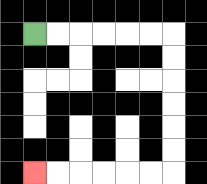{'start': '[1, 1]', 'end': '[1, 7]', 'path_directions': 'R,R,R,R,R,R,D,D,D,D,D,D,L,L,L,L,L,L', 'path_coordinates': '[[1, 1], [2, 1], [3, 1], [4, 1], [5, 1], [6, 1], [7, 1], [7, 2], [7, 3], [7, 4], [7, 5], [7, 6], [7, 7], [6, 7], [5, 7], [4, 7], [3, 7], [2, 7], [1, 7]]'}